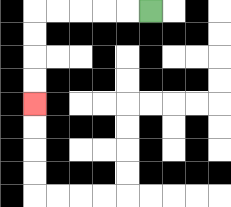{'start': '[6, 0]', 'end': '[1, 4]', 'path_directions': 'L,L,L,L,L,D,D,D,D', 'path_coordinates': '[[6, 0], [5, 0], [4, 0], [3, 0], [2, 0], [1, 0], [1, 1], [1, 2], [1, 3], [1, 4]]'}